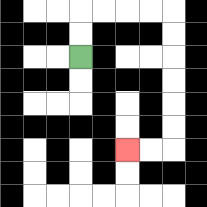{'start': '[3, 2]', 'end': '[5, 6]', 'path_directions': 'U,U,R,R,R,R,D,D,D,D,D,D,L,L', 'path_coordinates': '[[3, 2], [3, 1], [3, 0], [4, 0], [5, 0], [6, 0], [7, 0], [7, 1], [7, 2], [7, 3], [7, 4], [7, 5], [7, 6], [6, 6], [5, 6]]'}